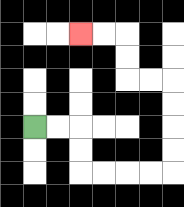{'start': '[1, 5]', 'end': '[3, 1]', 'path_directions': 'R,R,D,D,R,R,R,R,U,U,U,U,L,L,U,U,L,L', 'path_coordinates': '[[1, 5], [2, 5], [3, 5], [3, 6], [3, 7], [4, 7], [5, 7], [6, 7], [7, 7], [7, 6], [7, 5], [7, 4], [7, 3], [6, 3], [5, 3], [5, 2], [5, 1], [4, 1], [3, 1]]'}